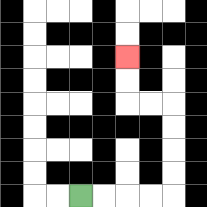{'start': '[3, 8]', 'end': '[5, 2]', 'path_directions': 'R,R,R,R,U,U,U,U,L,L,U,U', 'path_coordinates': '[[3, 8], [4, 8], [5, 8], [6, 8], [7, 8], [7, 7], [7, 6], [7, 5], [7, 4], [6, 4], [5, 4], [5, 3], [5, 2]]'}